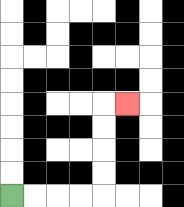{'start': '[0, 8]', 'end': '[5, 4]', 'path_directions': 'R,R,R,R,U,U,U,U,R', 'path_coordinates': '[[0, 8], [1, 8], [2, 8], [3, 8], [4, 8], [4, 7], [4, 6], [4, 5], [4, 4], [5, 4]]'}